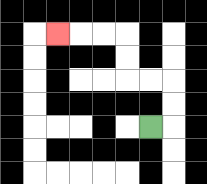{'start': '[6, 5]', 'end': '[2, 1]', 'path_directions': 'R,U,U,L,L,U,U,L,L,L', 'path_coordinates': '[[6, 5], [7, 5], [7, 4], [7, 3], [6, 3], [5, 3], [5, 2], [5, 1], [4, 1], [3, 1], [2, 1]]'}